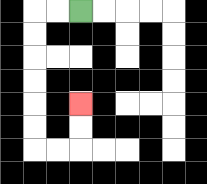{'start': '[3, 0]', 'end': '[3, 4]', 'path_directions': 'L,L,D,D,D,D,D,D,R,R,U,U', 'path_coordinates': '[[3, 0], [2, 0], [1, 0], [1, 1], [1, 2], [1, 3], [1, 4], [1, 5], [1, 6], [2, 6], [3, 6], [3, 5], [3, 4]]'}